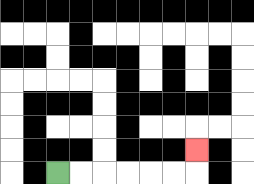{'start': '[2, 7]', 'end': '[8, 6]', 'path_directions': 'R,R,R,R,R,R,U', 'path_coordinates': '[[2, 7], [3, 7], [4, 7], [5, 7], [6, 7], [7, 7], [8, 7], [8, 6]]'}